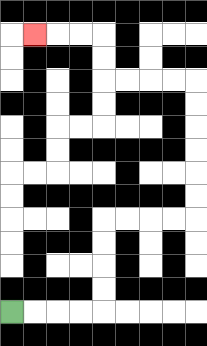{'start': '[0, 13]', 'end': '[1, 1]', 'path_directions': 'R,R,R,R,U,U,U,U,R,R,R,R,U,U,U,U,U,U,L,L,L,L,U,U,L,L,L', 'path_coordinates': '[[0, 13], [1, 13], [2, 13], [3, 13], [4, 13], [4, 12], [4, 11], [4, 10], [4, 9], [5, 9], [6, 9], [7, 9], [8, 9], [8, 8], [8, 7], [8, 6], [8, 5], [8, 4], [8, 3], [7, 3], [6, 3], [5, 3], [4, 3], [4, 2], [4, 1], [3, 1], [2, 1], [1, 1]]'}